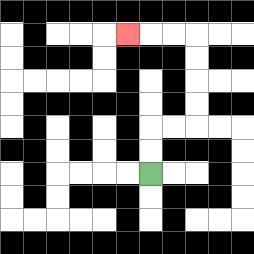{'start': '[6, 7]', 'end': '[5, 1]', 'path_directions': 'U,U,R,R,U,U,U,U,L,L,L', 'path_coordinates': '[[6, 7], [6, 6], [6, 5], [7, 5], [8, 5], [8, 4], [8, 3], [8, 2], [8, 1], [7, 1], [6, 1], [5, 1]]'}